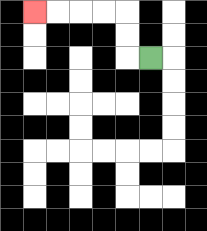{'start': '[6, 2]', 'end': '[1, 0]', 'path_directions': 'L,U,U,L,L,L,L', 'path_coordinates': '[[6, 2], [5, 2], [5, 1], [5, 0], [4, 0], [3, 0], [2, 0], [1, 0]]'}